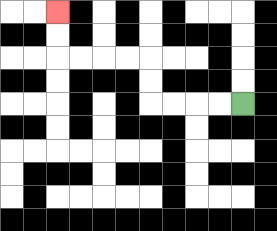{'start': '[10, 4]', 'end': '[2, 0]', 'path_directions': 'L,L,L,L,U,U,L,L,L,L,U,U', 'path_coordinates': '[[10, 4], [9, 4], [8, 4], [7, 4], [6, 4], [6, 3], [6, 2], [5, 2], [4, 2], [3, 2], [2, 2], [2, 1], [2, 0]]'}